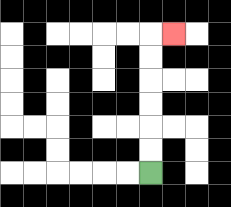{'start': '[6, 7]', 'end': '[7, 1]', 'path_directions': 'U,U,U,U,U,U,R', 'path_coordinates': '[[6, 7], [6, 6], [6, 5], [6, 4], [6, 3], [6, 2], [6, 1], [7, 1]]'}